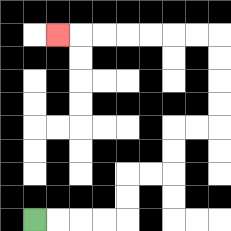{'start': '[1, 9]', 'end': '[2, 1]', 'path_directions': 'R,R,R,R,U,U,R,R,U,U,R,R,U,U,U,U,L,L,L,L,L,L,L', 'path_coordinates': '[[1, 9], [2, 9], [3, 9], [4, 9], [5, 9], [5, 8], [5, 7], [6, 7], [7, 7], [7, 6], [7, 5], [8, 5], [9, 5], [9, 4], [9, 3], [9, 2], [9, 1], [8, 1], [7, 1], [6, 1], [5, 1], [4, 1], [3, 1], [2, 1]]'}